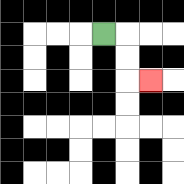{'start': '[4, 1]', 'end': '[6, 3]', 'path_directions': 'R,D,D,R', 'path_coordinates': '[[4, 1], [5, 1], [5, 2], [5, 3], [6, 3]]'}